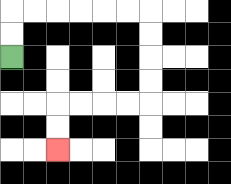{'start': '[0, 2]', 'end': '[2, 6]', 'path_directions': 'U,U,R,R,R,R,R,R,D,D,D,D,L,L,L,L,D,D', 'path_coordinates': '[[0, 2], [0, 1], [0, 0], [1, 0], [2, 0], [3, 0], [4, 0], [5, 0], [6, 0], [6, 1], [6, 2], [6, 3], [6, 4], [5, 4], [4, 4], [3, 4], [2, 4], [2, 5], [2, 6]]'}